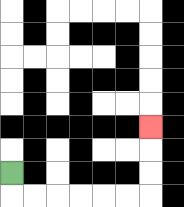{'start': '[0, 7]', 'end': '[6, 5]', 'path_directions': 'D,R,R,R,R,R,R,U,U,U', 'path_coordinates': '[[0, 7], [0, 8], [1, 8], [2, 8], [3, 8], [4, 8], [5, 8], [6, 8], [6, 7], [6, 6], [6, 5]]'}